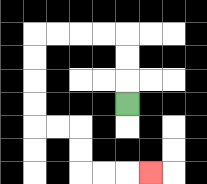{'start': '[5, 4]', 'end': '[6, 7]', 'path_directions': 'U,U,U,L,L,L,L,D,D,D,D,R,R,D,D,R,R,R', 'path_coordinates': '[[5, 4], [5, 3], [5, 2], [5, 1], [4, 1], [3, 1], [2, 1], [1, 1], [1, 2], [1, 3], [1, 4], [1, 5], [2, 5], [3, 5], [3, 6], [3, 7], [4, 7], [5, 7], [6, 7]]'}